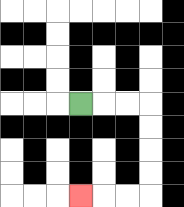{'start': '[3, 4]', 'end': '[3, 8]', 'path_directions': 'R,R,R,D,D,D,D,L,L,L', 'path_coordinates': '[[3, 4], [4, 4], [5, 4], [6, 4], [6, 5], [6, 6], [6, 7], [6, 8], [5, 8], [4, 8], [3, 8]]'}